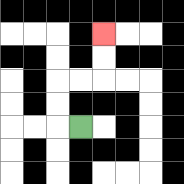{'start': '[3, 5]', 'end': '[4, 1]', 'path_directions': 'L,U,U,R,R,U,U', 'path_coordinates': '[[3, 5], [2, 5], [2, 4], [2, 3], [3, 3], [4, 3], [4, 2], [4, 1]]'}